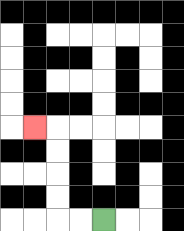{'start': '[4, 9]', 'end': '[1, 5]', 'path_directions': 'L,L,U,U,U,U,L', 'path_coordinates': '[[4, 9], [3, 9], [2, 9], [2, 8], [2, 7], [2, 6], [2, 5], [1, 5]]'}